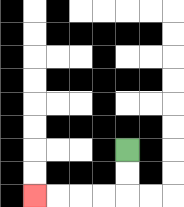{'start': '[5, 6]', 'end': '[1, 8]', 'path_directions': 'D,D,L,L,L,L', 'path_coordinates': '[[5, 6], [5, 7], [5, 8], [4, 8], [3, 8], [2, 8], [1, 8]]'}